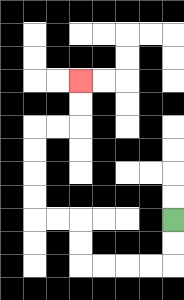{'start': '[7, 9]', 'end': '[3, 3]', 'path_directions': 'D,D,L,L,L,L,U,U,L,L,U,U,U,U,R,R,U,U', 'path_coordinates': '[[7, 9], [7, 10], [7, 11], [6, 11], [5, 11], [4, 11], [3, 11], [3, 10], [3, 9], [2, 9], [1, 9], [1, 8], [1, 7], [1, 6], [1, 5], [2, 5], [3, 5], [3, 4], [3, 3]]'}